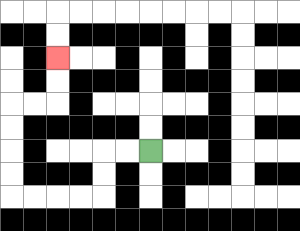{'start': '[6, 6]', 'end': '[2, 2]', 'path_directions': 'L,L,D,D,L,L,L,L,U,U,U,U,R,R,U,U', 'path_coordinates': '[[6, 6], [5, 6], [4, 6], [4, 7], [4, 8], [3, 8], [2, 8], [1, 8], [0, 8], [0, 7], [0, 6], [0, 5], [0, 4], [1, 4], [2, 4], [2, 3], [2, 2]]'}